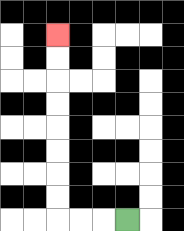{'start': '[5, 9]', 'end': '[2, 1]', 'path_directions': 'L,L,L,U,U,U,U,U,U,U,U', 'path_coordinates': '[[5, 9], [4, 9], [3, 9], [2, 9], [2, 8], [2, 7], [2, 6], [2, 5], [2, 4], [2, 3], [2, 2], [2, 1]]'}